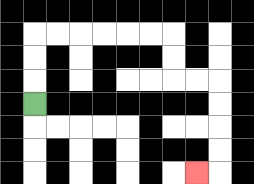{'start': '[1, 4]', 'end': '[8, 7]', 'path_directions': 'U,U,U,R,R,R,R,R,R,D,D,R,R,D,D,D,D,L', 'path_coordinates': '[[1, 4], [1, 3], [1, 2], [1, 1], [2, 1], [3, 1], [4, 1], [5, 1], [6, 1], [7, 1], [7, 2], [7, 3], [8, 3], [9, 3], [9, 4], [9, 5], [9, 6], [9, 7], [8, 7]]'}